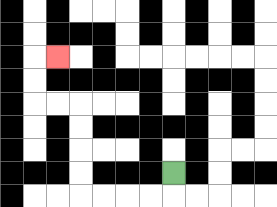{'start': '[7, 7]', 'end': '[2, 2]', 'path_directions': 'D,L,L,L,L,U,U,U,U,L,L,U,U,R', 'path_coordinates': '[[7, 7], [7, 8], [6, 8], [5, 8], [4, 8], [3, 8], [3, 7], [3, 6], [3, 5], [3, 4], [2, 4], [1, 4], [1, 3], [1, 2], [2, 2]]'}